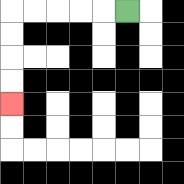{'start': '[5, 0]', 'end': '[0, 4]', 'path_directions': 'L,L,L,L,L,D,D,D,D', 'path_coordinates': '[[5, 0], [4, 0], [3, 0], [2, 0], [1, 0], [0, 0], [0, 1], [0, 2], [0, 3], [0, 4]]'}